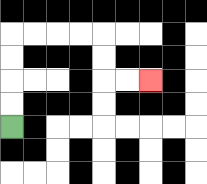{'start': '[0, 5]', 'end': '[6, 3]', 'path_directions': 'U,U,U,U,R,R,R,R,D,D,R,R', 'path_coordinates': '[[0, 5], [0, 4], [0, 3], [0, 2], [0, 1], [1, 1], [2, 1], [3, 1], [4, 1], [4, 2], [4, 3], [5, 3], [6, 3]]'}